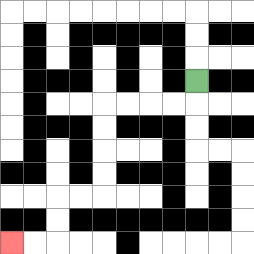{'start': '[8, 3]', 'end': '[0, 10]', 'path_directions': 'D,L,L,L,L,D,D,D,D,L,L,D,D,L,L', 'path_coordinates': '[[8, 3], [8, 4], [7, 4], [6, 4], [5, 4], [4, 4], [4, 5], [4, 6], [4, 7], [4, 8], [3, 8], [2, 8], [2, 9], [2, 10], [1, 10], [0, 10]]'}